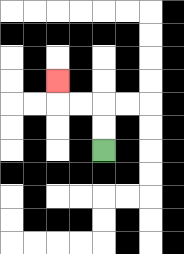{'start': '[4, 6]', 'end': '[2, 3]', 'path_directions': 'U,U,L,L,U', 'path_coordinates': '[[4, 6], [4, 5], [4, 4], [3, 4], [2, 4], [2, 3]]'}